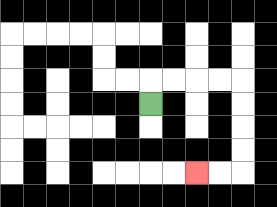{'start': '[6, 4]', 'end': '[8, 7]', 'path_directions': 'U,R,R,R,R,D,D,D,D,L,L', 'path_coordinates': '[[6, 4], [6, 3], [7, 3], [8, 3], [9, 3], [10, 3], [10, 4], [10, 5], [10, 6], [10, 7], [9, 7], [8, 7]]'}